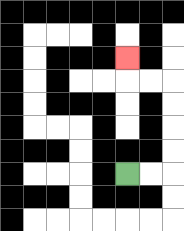{'start': '[5, 7]', 'end': '[5, 2]', 'path_directions': 'R,R,U,U,U,U,L,L,U', 'path_coordinates': '[[5, 7], [6, 7], [7, 7], [7, 6], [7, 5], [7, 4], [7, 3], [6, 3], [5, 3], [5, 2]]'}